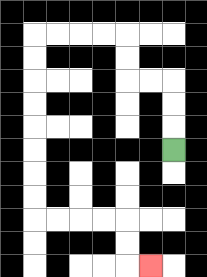{'start': '[7, 6]', 'end': '[6, 11]', 'path_directions': 'U,U,U,L,L,U,U,L,L,L,L,D,D,D,D,D,D,D,D,R,R,R,R,D,D,R', 'path_coordinates': '[[7, 6], [7, 5], [7, 4], [7, 3], [6, 3], [5, 3], [5, 2], [5, 1], [4, 1], [3, 1], [2, 1], [1, 1], [1, 2], [1, 3], [1, 4], [1, 5], [1, 6], [1, 7], [1, 8], [1, 9], [2, 9], [3, 9], [4, 9], [5, 9], [5, 10], [5, 11], [6, 11]]'}